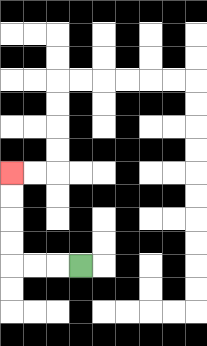{'start': '[3, 11]', 'end': '[0, 7]', 'path_directions': 'L,L,L,U,U,U,U', 'path_coordinates': '[[3, 11], [2, 11], [1, 11], [0, 11], [0, 10], [0, 9], [0, 8], [0, 7]]'}